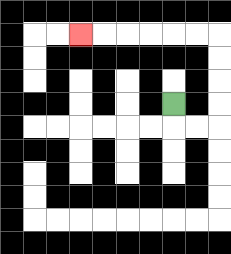{'start': '[7, 4]', 'end': '[3, 1]', 'path_directions': 'D,R,R,U,U,U,U,L,L,L,L,L,L', 'path_coordinates': '[[7, 4], [7, 5], [8, 5], [9, 5], [9, 4], [9, 3], [9, 2], [9, 1], [8, 1], [7, 1], [6, 1], [5, 1], [4, 1], [3, 1]]'}